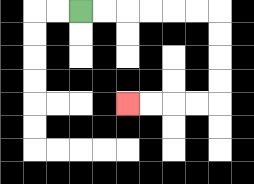{'start': '[3, 0]', 'end': '[5, 4]', 'path_directions': 'R,R,R,R,R,R,D,D,D,D,L,L,L,L', 'path_coordinates': '[[3, 0], [4, 0], [5, 0], [6, 0], [7, 0], [8, 0], [9, 0], [9, 1], [9, 2], [9, 3], [9, 4], [8, 4], [7, 4], [6, 4], [5, 4]]'}